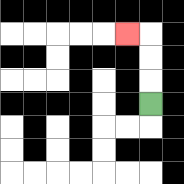{'start': '[6, 4]', 'end': '[5, 1]', 'path_directions': 'U,U,U,L', 'path_coordinates': '[[6, 4], [6, 3], [6, 2], [6, 1], [5, 1]]'}